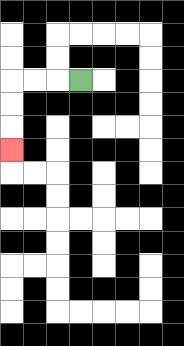{'start': '[3, 3]', 'end': '[0, 6]', 'path_directions': 'L,L,L,D,D,D', 'path_coordinates': '[[3, 3], [2, 3], [1, 3], [0, 3], [0, 4], [0, 5], [0, 6]]'}